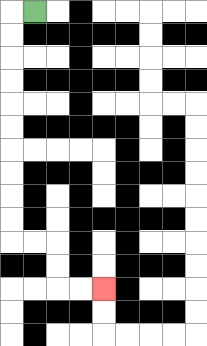{'start': '[1, 0]', 'end': '[4, 12]', 'path_directions': 'L,D,D,D,D,D,D,D,D,D,D,R,R,D,D,R,R', 'path_coordinates': '[[1, 0], [0, 0], [0, 1], [0, 2], [0, 3], [0, 4], [0, 5], [0, 6], [0, 7], [0, 8], [0, 9], [0, 10], [1, 10], [2, 10], [2, 11], [2, 12], [3, 12], [4, 12]]'}